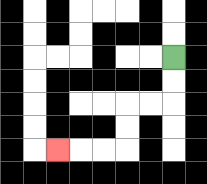{'start': '[7, 2]', 'end': '[2, 6]', 'path_directions': 'D,D,L,L,D,D,L,L,L', 'path_coordinates': '[[7, 2], [7, 3], [7, 4], [6, 4], [5, 4], [5, 5], [5, 6], [4, 6], [3, 6], [2, 6]]'}